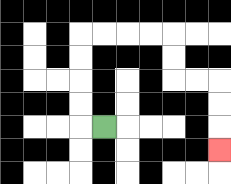{'start': '[4, 5]', 'end': '[9, 6]', 'path_directions': 'L,U,U,U,U,R,R,R,R,D,D,R,R,D,D,D', 'path_coordinates': '[[4, 5], [3, 5], [3, 4], [3, 3], [3, 2], [3, 1], [4, 1], [5, 1], [6, 1], [7, 1], [7, 2], [7, 3], [8, 3], [9, 3], [9, 4], [9, 5], [9, 6]]'}